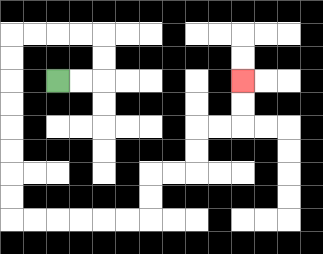{'start': '[2, 3]', 'end': '[10, 3]', 'path_directions': 'R,R,U,U,L,L,L,L,D,D,D,D,D,D,D,D,R,R,R,R,R,R,U,U,R,R,U,U,R,R,U,U', 'path_coordinates': '[[2, 3], [3, 3], [4, 3], [4, 2], [4, 1], [3, 1], [2, 1], [1, 1], [0, 1], [0, 2], [0, 3], [0, 4], [0, 5], [0, 6], [0, 7], [0, 8], [0, 9], [1, 9], [2, 9], [3, 9], [4, 9], [5, 9], [6, 9], [6, 8], [6, 7], [7, 7], [8, 7], [8, 6], [8, 5], [9, 5], [10, 5], [10, 4], [10, 3]]'}